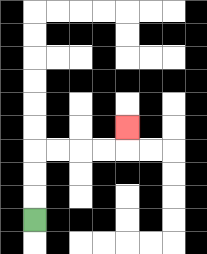{'start': '[1, 9]', 'end': '[5, 5]', 'path_directions': 'U,U,U,R,R,R,R,U', 'path_coordinates': '[[1, 9], [1, 8], [1, 7], [1, 6], [2, 6], [3, 6], [4, 6], [5, 6], [5, 5]]'}